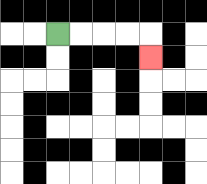{'start': '[2, 1]', 'end': '[6, 2]', 'path_directions': 'R,R,R,R,D', 'path_coordinates': '[[2, 1], [3, 1], [4, 1], [5, 1], [6, 1], [6, 2]]'}